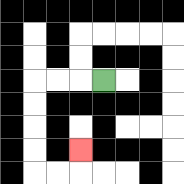{'start': '[4, 3]', 'end': '[3, 6]', 'path_directions': 'L,L,L,D,D,D,D,R,R,U', 'path_coordinates': '[[4, 3], [3, 3], [2, 3], [1, 3], [1, 4], [1, 5], [1, 6], [1, 7], [2, 7], [3, 7], [3, 6]]'}